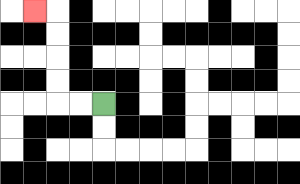{'start': '[4, 4]', 'end': '[1, 0]', 'path_directions': 'L,L,U,U,U,U,L', 'path_coordinates': '[[4, 4], [3, 4], [2, 4], [2, 3], [2, 2], [2, 1], [2, 0], [1, 0]]'}